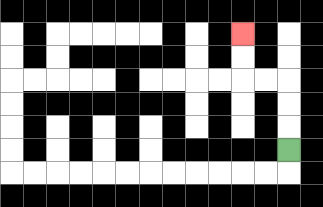{'start': '[12, 6]', 'end': '[10, 1]', 'path_directions': 'U,U,U,L,L,U,U', 'path_coordinates': '[[12, 6], [12, 5], [12, 4], [12, 3], [11, 3], [10, 3], [10, 2], [10, 1]]'}